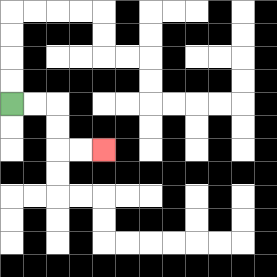{'start': '[0, 4]', 'end': '[4, 6]', 'path_directions': 'R,R,D,D,R,R', 'path_coordinates': '[[0, 4], [1, 4], [2, 4], [2, 5], [2, 6], [3, 6], [4, 6]]'}